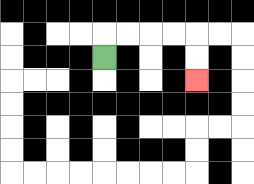{'start': '[4, 2]', 'end': '[8, 3]', 'path_directions': 'U,R,R,R,R,D,D', 'path_coordinates': '[[4, 2], [4, 1], [5, 1], [6, 1], [7, 1], [8, 1], [8, 2], [8, 3]]'}